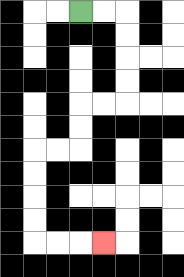{'start': '[3, 0]', 'end': '[4, 10]', 'path_directions': 'R,R,D,D,D,D,L,L,D,D,L,L,D,D,D,D,R,R,R', 'path_coordinates': '[[3, 0], [4, 0], [5, 0], [5, 1], [5, 2], [5, 3], [5, 4], [4, 4], [3, 4], [3, 5], [3, 6], [2, 6], [1, 6], [1, 7], [1, 8], [1, 9], [1, 10], [2, 10], [3, 10], [4, 10]]'}